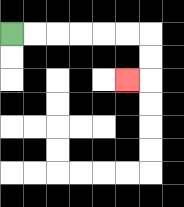{'start': '[0, 1]', 'end': '[5, 3]', 'path_directions': 'R,R,R,R,R,R,D,D,L', 'path_coordinates': '[[0, 1], [1, 1], [2, 1], [3, 1], [4, 1], [5, 1], [6, 1], [6, 2], [6, 3], [5, 3]]'}